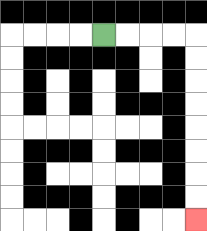{'start': '[4, 1]', 'end': '[8, 9]', 'path_directions': 'R,R,R,R,D,D,D,D,D,D,D,D', 'path_coordinates': '[[4, 1], [5, 1], [6, 1], [7, 1], [8, 1], [8, 2], [8, 3], [8, 4], [8, 5], [8, 6], [8, 7], [8, 8], [8, 9]]'}